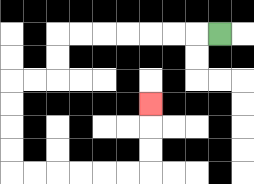{'start': '[9, 1]', 'end': '[6, 4]', 'path_directions': 'L,L,L,L,L,L,L,D,D,L,L,D,D,D,D,R,R,R,R,R,R,U,U,U', 'path_coordinates': '[[9, 1], [8, 1], [7, 1], [6, 1], [5, 1], [4, 1], [3, 1], [2, 1], [2, 2], [2, 3], [1, 3], [0, 3], [0, 4], [0, 5], [0, 6], [0, 7], [1, 7], [2, 7], [3, 7], [4, 7], [5, 7], [6, 7], [6, 6], [6, 5], [6, 4]]'}